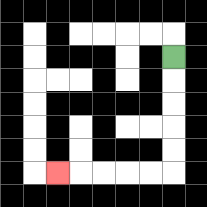{'start': '[7, 2]', 'end': '[2, 7]', 'path_directions': 'D,D,D,D,D,L,L,L,L,L', 'path_coordinates': '[[7, 2], [7, 3], [7, 4], [7, 5], [7, 6], [7, 7], [6, 7], [5, 7], [4, 7], [3, 7], [2, 7]]'}